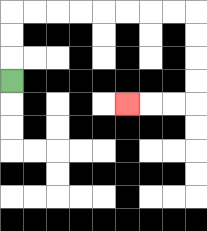{'start': '[0, 3]', 'end': '[5, 4]', 'path_directions': 'U,U,U,R,R,R,R,R,R,R,R,D,D,D,D,L,L,L', 'path_coordinates': '[[0, 3], [0, 2], [0, 1], [0, 0], [1, 0], [2, 0], [3, 0], [4, 0], [5, 0], [6, 0], [7, 0], [8, 0], [8, 1], [8, 2], [8, 3], [8, 4], [7, 4], [6, 4], [5, 4]]'}